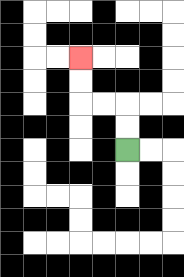{'start': '[5, 6]', 'end': '[3, 2]', 'path_directions': 'U,U,L,L,U,U', 'path_coordinates': '[[5, 6], [5, 5], [5, 4], [4, 4], [3, 4], [3, 3], [3, 2]]'}